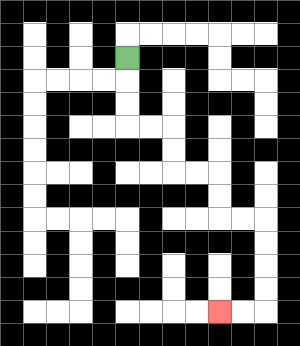{'start': '[5, 2]', 'end': '[9, 13]', 'path_directions': 'D,D,D,R,R,D,D,R,R,D,D,R,R,D,D,D,D,L,L', 'path_coordinates': '[[5, 2], [5, 3], [5, 4], [5, 5], [6, 5], [7, 5], [7, 6], [7, 7], [8, 7], [9, 7], [9, 8], [9, 9], [10, 9], [11, 9], [11, 10], [11, 11], [11, 12], [11, 13], [10, 13], [9, 13]]'}